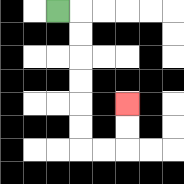{'start': '[2, 0]', 'end': '[5, 4]', 'path_directions': 'R,D,D,D,D,D,D,R,R,U,U', 'path_coordinates': '[[2, 0], [3, 0], [3, 1], [3, 2], [3, 3], [3, 4], [3, 5], [3, 6], [4, 6], [5, 6], [5, 5], [5, 4]]'}